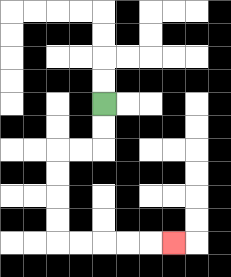{'start': '[4, 4]', 'end': '[7, 10]', 'path_directions': 'D,D,L,L,D,D,D,D,R,R,R,R,R', 'path_coordinates': '[[4, 4], [4, 5], [4, 6], [3, 6], [2, 6], [2, 7], [2, 8], [2, 9], [2, 10], [3, 10], [4, 10], [5, 10], [6, 10], [7, 10]]'}